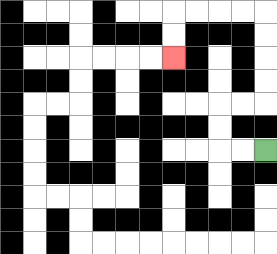{'start': '[11, 6]', 'end': '[7, 2]', 'path_directions': 'L,L,U,U,R,R,U,U,U,U,L,L,L,L,D,D', 'path_coordinates': '[[11, 6], [10, 6], [9, 6], [9, 5], [9, 4], [10, 4], [11, 4], [11, 3], [11, 2], [11, 1], [11, 0], [10, 0], [9, 0], [8, 0], [7, 0], [7, 1], [7, 2]]'}